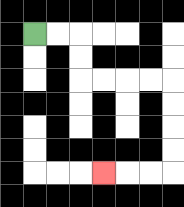{'start': '[1, 1]', 'end': '[4, 7]', 'path_directions': 'R,R,D,D,R,R,R,R,D,D,D,D,L,L,L', 'path_coordinates': '[[1, 1], [2, 1], [3, 1], [3, 2], [3, 3], [4, 3], [5, 3], [6, 3], [7, 3], [7, 4], [7, 5], [7, 6], [7, 7], [6, 7], [5, 7], [4, 7]]'}